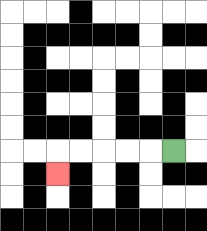{'start': '[7, 6]', 'end': '[2, 7]', 'path_directions': 'L,L,L,L,L,D', 'path_coordinates': '[[7, 6], [6, 6], [5, 6], [4, 6], [3, 6], [2, 6], [2, 7]]'}